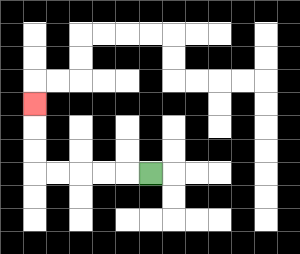{'start': '[6, 7]', 'end': '[1, 4]', 'path_directions': 'L,L,L,L,L,U,U,U', 'path_coordinates': '[[6, 7], [5, 7], [4, 7], [3, 7], [2, 7], [1, 7], [1, 6], [1, 5], [1, 4]]'}